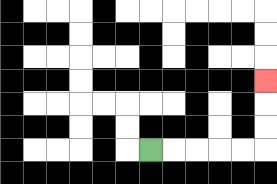{'start': '[6, 6]', 'end': '[11, 3]', 'path_directions': 'R,R,R,R,R,U,U,U', 'path_coordinates': '[[6, 6], [7, 6], [8, 6], [9, 6], [10, 6], [11, 6], [11, 5], [11, 4], [11, 3]]'}